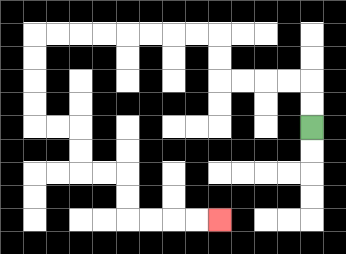{'start': '[13, 5]', 'end': '[9, 9]', 'path_directions': 'U,U,L,L,L,L,U,U,L,L,L,L,L,L,L,L,D,D,D,D,R,R,D,D,R,R,D,D,R,R,R,R', 'path_coordinates': '[[13, 5], [13, 4], [13, 3], [12, 3], [11, 3], [10, 3], [9, 3], [9, 2], [9, 1], [8, 1], [7, 1], [6, 1], [5, 1], [4, 1], [3, 1], [2, 1], [1, 1], [1, 2], [1, 3], [1, 4], [1, 5], [2, 5], [3, 5], [3, 6], [3, 7], [4, 7], [5, 7], [5, 8], [5, 9], [6, 9], [7, 9], [8, 9], [9, 9]]'}